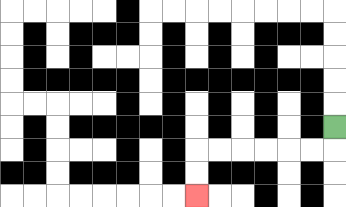{'start': '[14, 5]', 'end': '[8, 8]', 'path_directions': 'D,L,L,L,L,L,L,D,D', 'path_coordinates': '[[14, 5], [14, 6], [13, 6], [12, 6], [11, 6], [10, 6], [9, 6], [8, 6], [8, 7], [8, 8]]'}